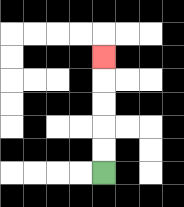{'start': '[4, 7]', 'end': '[4, 2]', 'path_directions': 'U,U,U,U,U', 'path_coordinates': '[[4, 7], [4, 6], [4, 5], [4, 4], [4, 3], [4, 2]]'}